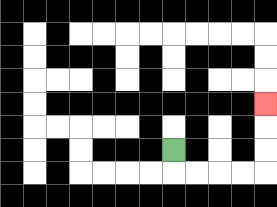{'start': '[7, 6]', 'end': '[11, 4]', 'path_directions': 'D,R,R,R,R,U,U,U', 'path_coordinates': '[[7, 6], [7, 7], [8, 7], [9, 7], [10, 7], [11, 7], [11, 6], [11, 5], [11, 4]]'}